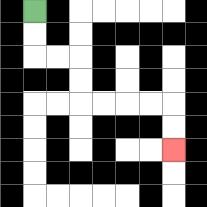{'start': '[1, 0]', 'end': '[7, 6]', 'path_directions': 'D,D,R,R,D,D,R,R,R,R,D,D', 'path_coordinates': '[[1, 0], [1, 1], [1, 2], [2, 2], [3, 2], [3, 3], [3, 4], [4, 4], [5, 4], [6, 4], [7, 4], [7, 5], [7, 6]]'}